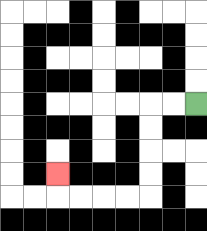{'start': '[8, 4]', 'end': '[2, 7]', 'path_directions': 'L,L,D,D,D,D,L,L,L,L,U', 'path_coordinates': '[[8, 4], [7, 4], [6, 4], [6, 5], [6, 6], [6, 7], [6, 8], [5, 8], [4, 8], [3, 8], [2, 8], [2, 7]]'}